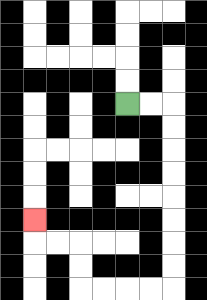{'start': '[5, 4]', 'end': '[1, 9]', 'path_directions': 'R,R,D,D,D,D,D,D,D,D,L,L,L,L,U,U,L,L,U', 'path_coordinates': '[[5, 4], [6, 4], [7, 4], [7, 5], [7, 6], [7, 7], [7, 8], [7, 9], [7, 10], [7, 11], [7, 12], [6, 12], [5, 12], [4, 12], [3, 12], [3, 11], [3, 10], [2, 10], [1, 10], [1, 9]]'}